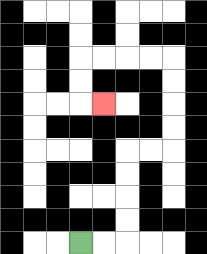{'start': '[3, 10]', 'end': '[4, 4]', 'path_directions': 'R,R,U,U,U,U,R,R,U,U,U,U,L,L,L,L,D,D,R', 'path_coordinates': '[[3, 10], [4, 10], [5, 10], [5, 9], [5, 8], [5, 7], [5, 6], [6, 6], [7, 6], [7, 5], [7, 4], [7, 3], [7, 2], [6, 2], [5, 2], [4, 2], [3, 2], [3, 3], [3, 4], [4, 4]]'}